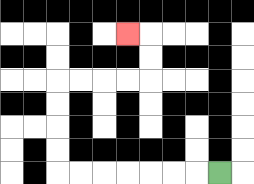{'start': '[9, 7]', 'end': '[5, 1]', 'path_directions': 'L,L,L,L,L,L,L,U,U,U,U,R,R,R,R,U,U,L', 'path_coordinates': '[[9, 7], [8, 7], [7, 7], [6, 7], [5, 7], [4, 7], [3, 7], [2, 7], [2, 6], [2, 5], [2, 4], [2, 3], [3, 3], [4, 3], [5, 3], [6, 3], [6, 2], [6, 1], [5, 1]]'}